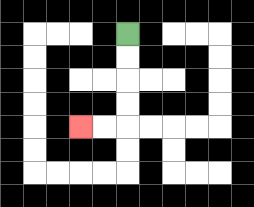{'start': '[5, 1]', 'end': '[3, 5]', 'path_directions': 'D,D,D,D,L,L', 'path_coordinates': '[[5, 1], [5, 2], [5, 3], [5, 4], [5, 5], [4, 5], [3, 5]]'}